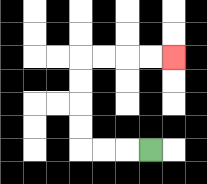{'start': '[6, 6]', 'end': '[7, 2]', 'path_directions': 'L,L,L,U,U,U,U,R,R,R,R', 'path_coordinates': '[[6, 6], [5, 6], [4, 6], [3, 6], [3, 5], [3, 4], [3, 3], [3, 2], [4, 2], [5, 2], [6, 2], [7, 2]]'}